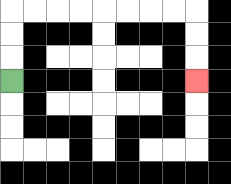{'start': '[0, 3]', 'end': '[8, 3]', 'path_directions': 'U,U,U,R,R,R,R,R,R,R,R,D,D,D', 'path_coordinates': '[[0, 3], [0, 2], [0, 1], [0, 0], [1, 0], [2, 0], [3, 0], [4, 0], [5, 0], [6, 0], [7, 0], [8, 0], [8, 1], [8, 2], [8, 3]]'}